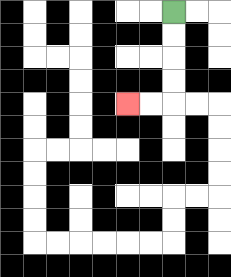{'start': '[7, 0]', 'end': '[5, 4]', 'path_directions': 'D,D,D,D,L,L', 'path_coordinates': '[[7, 0], [7, 1], [7, 2], [7, 3], [7, 4], [6, 4], [5, 4]]'}